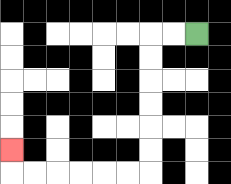{'start': '[8, 1]', 'end': '[0, 6]', 'path_directions': 'L,L,D,D,D,D,D,D,L,L,L,L,L,L,U', 'path_coordinates': '[[8, 1], [7, 1], [6, 1], [6, 2], [6, 3], [6, 4], [6, 5], [6, 6], [6, 7], [5, 7], [4, 7], [3, 7], [2, 7], [1, 7], [0, 7], [0, 6]]'}